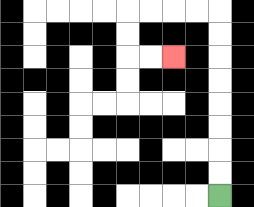{'start': '[9, 8]', 'end': '[7, 2]', 'path_directions': 'U,U,U,U,U,U,U,U,L,L,L,L,D,D,R,R', 'path_coordinates': '[[9, 8], [9, 7], [9, 6], [9, 5], [9, 4], [9, 3], [9, 2], [9, 1], [9, 0], [8, 0], [7, 0], [6, 0], [5, 0], [5, 1], [5, 2], [6, 2], [7, 2]]'}